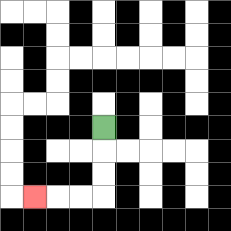{'start': '[4, 5]', 'end': '[1, 8]', 'path_directions': 'D,D,D,L,L,L', 'path_coordinates': '[[4, 5], [4, 6], [4, 7], [4, 8], [3, 8], [2, 8], [1, 8]]'}